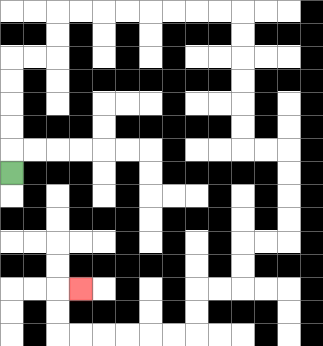{'start': '[0, 7]', 'end': '[3, 12]', 'path_directions': 'U,U,U,U,U,R,R,U,U,R,R,R,R,R,R,R,R,D,D,D,D,D,D,R,R,D,D,D,D,L,L,D,D,L,L,D,D,L,L,L,L,L,L,U,U,R', 'path_coordinates': '[[0, 7], [0, 6], [0, 5], [0, 4], [0, 3], [0, 2], [1, 2], [2, 2], [2, 1], [2, 0], [3, 0], [4, 0], [5, 0], [6, 0], [7, 0], [8, 0], [9, 0], [10, 0], [10, 1], [10, 2], [10, 3], [10, 4], [10, 5], [10, 6], [11, 6], [12, 6], [12, 7], [12, 8], [12, 9], [12, 10], [11, 10], [10, 10], [10, 11], [10, 12], [9, 12], [8, 12], [8, 13], [8, 14], [7, 14], [6, 14], [5, 14], [4, 14], [3, 14], [2, 14], [2, 13], [2, 12], [3, 12]]'}